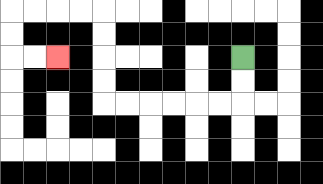{'start': '[10, 2]', 'end': '[2, 2]', 'path_directions': 'D,D,L,L,L,L,L,L,U,U,U,U,L,L,L,L,D,D,R,R', 'path_coordinates': '[[10, 2], [10, 3], [10, 4], [9, 4], [8, 4], [7, 4], [6, 4], [5, 4], [4, 4], [4, 3], [4, 2], [4, 1], [4, 0], [3, 0], [2, 0], [1, 0], [0, 0], [0, 1], [0, 2], [1, 2], [2, 2]]'}